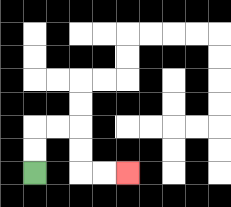{'start': '[1, 7]', 'end': '[5, 7]', 'path_directions': 'U,U,R,R,D,D,R,R', 'path_coordinates': '[[1, 7], [1, 6], [1, 5], [2, 5], [3, 5], [3, 6], [3, 7], [4, 7], [5, 7]]'}